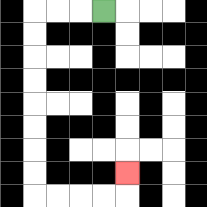{'start': '[4, 0]', 'end': '[5, 7]', 'path_directions': 'L,L,L,D,D,D,D,D,D,D,D,R,R,R,R,U', 'path_coordinates': '[[4, 0], [3, 0], [2, 0], [1, 0], [1, 1], [1, 2], [1, 3], [1, 4], [1, 5], [1, 6], [1, 7], [1, 8], [2, 8], [3, 8], [4, 8], [5, 8], [5, 7]]'}